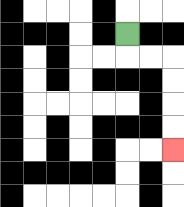{'start': '[5, 1]', 'end': '[7, 6]', 'path_directions': 'D,R,R,D,D,D,D', 'path_coordinates': '[[5, 1], [5, 2], [6, 2], [7, 2], [7, 3], [7, 4], [7, 5], [7, 6]]'}